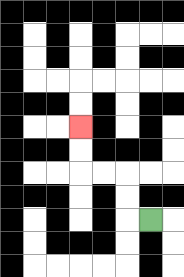{'start': '[6, 9]', 'end': '[3, 5]', 'path_directions': 'L,U,U,L,L,U,U', 'path_coordinates': '[[6, 9], [5, 9], [5, 8], [5, 7], [4, 7], [3, 7], [3, 6], [3, 5]]'}